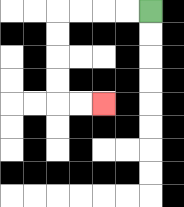{'start': '[6, 0]', 'end': '[4, 4]', 'path_directions': 'L,L,L,L,D,D,D,D,R,R', 'path_coordinates': '[[6, 0], [5, 0], [4, 0], [3, 0], [2, 0], [2, 1], [2, 2], [2, 3], [2, 4], [3, 4], [4, 4]]'}